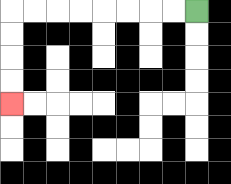{'start': '[8, 0]', 'end': '[0, 4]', 'path_directions': 'L,L,L,L,L,L,L,L,D,D,D,D', 'path_coordinates': '[[8, 0], [7, 0], [6, 0], [5, 0], [4, 0], [3, 0], [2, 0], [1, 0], [0, 0], [0, 1], [0, 2], [0, 3], [0, 4]]'}